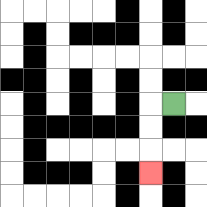{'start': '[7, 4]', 'end': '[6, 7]', 'path_directions': 'L,D,D,D', 'path_coordinates': '[[7, 4], [6, 4], [6, 5], [6, 6], [6, 7]]'}